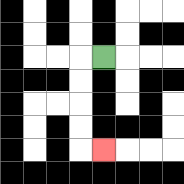{'start': '[4, 2]', 'end': '[4, 6]', 'path_directions': 'L,D,D,D,D,R', 'path_coordinates': '[[4, 2], [3, 2], [3, 3], [3, 4], [3, 5], [3, 6], [4, 6]]'}